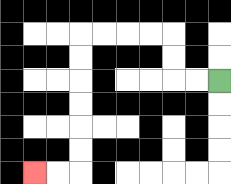{'start': '[9, 3]', 'end': '[1, 7]', 'path_directions': 'L,L,U,U,L,L,L,L,D,D,D,D,D,D,L,L', 'path_coordinates': '[[9, 3], [8, 3], [7, 3], [7, 2], [7, 1], [6, 1], [5, 1], [4, 1], [3, 1], [3, 2], [3, 3], [3, 4], [3, 5], [3, 6], [3, 7], [2, 7], [1, 7]]'}